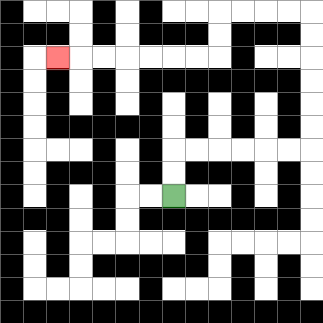{'start': '[7, 8]', 'end': '[2, 2]', 'path_directions': 'U,U,R,R,R,R,R,R,U,U,U,U,U,U,L,L,L,L,D,D,L,L,L,L,L,L,L', 'path_coordinates': '[[7, 8], [7, 7], [7, 6], [8, 6], [9, 6], [10, 6], [11, 6], [12, 6], [13, 6], [13, 5], [13, 4], [13, 3], [13, 2], [13, 1], [13, 0], [12, 0], [11, 0], [10, 0], [9, 0], [9, 1], [9, 2], [8, 2], [7, 2], [6, 2], [5, 2], [4, 2], [3, 2], [2, 2]]'}